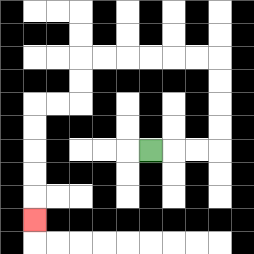{'start': '[6, 6]', 'end': '[1, 9]', 'path_directions': 'R,R,R,U,U,U,U,L,L,L,L,L,L,D,D,L,L,D,D,D,D,D', 'path_coordinates': '[[6, 6], [7, 6], [8, 6], [9, 6], [9, 5], [9, 4], [9, 3], [9, 2], [8, 2], [7, 2], [6, 2], [5, 2], [4, 2], [3, 2], [3, 3], [3, 4], [2, 4], [1, 4], [1, 5], [1, 6], [1, 7], [1, 8], [1, 9]]'}